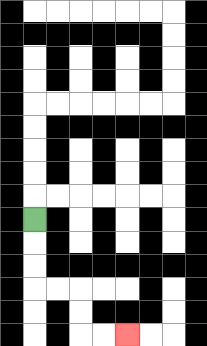{'start': '[1, 9]', 'end': '[5, 14]', 'path_directions': 'D,D,D,R,R,D,D,R,R', 'path_coordinates': '[[1, 9], [1, 10], [1, 11], [1, 12], [2, 12], [3, 12], [3, 13], [3, 14], [4, 14], [5, 14]]'}